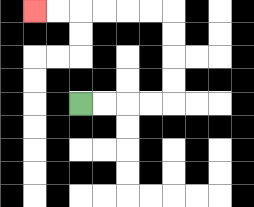{'start': '[3, 4]', 'end': '[1, 0]', 'path_directions': 'R,R,R,R,U,U,U,U,L,L,L,L,L,L', 'path_coordinates': '[[3, 4], [4, 4], [5, 4], [6, 4], [7, 4], [7, 3], [7, 2], [7, 1], [7, 0], [6, 0], [5, 0], [4, 0], [3, 0], [2, 0], [1, 0]]'}